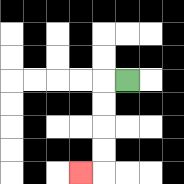{'start': '[5, 3]', 'end': '[3, 7]', 'path_directions': 'L,D,D,D,D,L', 'path_coordinates': '[[5, 3], [4, 3], [4, 4], [4, 5], [4, 6], [4, 7], [3, 7]]'}